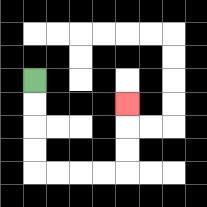{'start': '[1, 3]', 'end': '[5, 4]', 'path_directions': 'D,D,D,D,R,R,R,R,U,U,U', 'path_coordinates': '[[1, 3], [1, 4], [1, 5], [1, 6], [1, 7], [2, 7], [3, 7], [4, 7], [5, 7], [5, 6], [5, 5], [5, 4]]'}